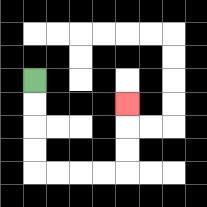{'start': '[1, 3]', 'end': '[5, 4]', 'path_directions': 'D,D,D,D,R,R,R,R,U,U,U', 'path_coordinates': '[[1, 3], [1, 4], [1, 5], [1, 6], [1, 7], [2, 7], [3, 7], [4, 7], [5, 7], [5, 6], [5, 5], [5, 4]]'}